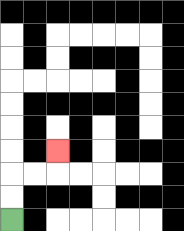{'start': '[0, 9]', 'end': '[2, 6]', 'path_directions': 'U,U,R,R,U', 'path_coordinates': '[[0, 9], [0, 8], [0, 7], [1, 7], [2, 7], [2, 6]]'}